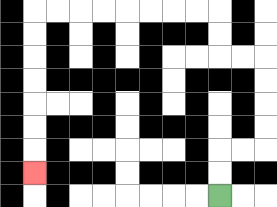{'start': '[9, 8]', 'end': '[1, 7]', 'path_directions': 'U,U,R,R,U,U,U,U,L,L,U,U,L,L,L,L,L,L,L,L,D,D,D,D,D,D,D', 'path_coordinates': '[[9, 8], [9, 7], [9, 6], [10, 6], [11, 6], [11, 5], [11, 4], [11, 3], [11, 2], [10, 2], [9, 2], [9, 1], [9, 0], [8, 0], [7, 0], [6, 0], [5, 0], [4, 0], [3, 0], [2, 0], [1, 0], [1, 1], [1, 2], [1, 3], [1, 4], [1, 5], [1, 6], [1, 7]]'}